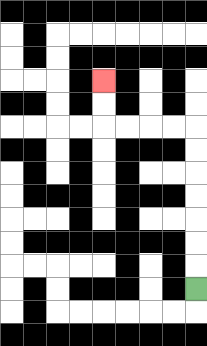{'start': '[8, 12]', 'end': '[4, 3]', 'path_directions': 'U,U,U,U,U,U,U,L,L,L,L,U,U', 'path_coordinates': '[[8, 12], [8, 11], [8, 10], [8, 9], [8, 8], [8, 7], [8, 6], [8, 5], [7, 5], [6, 5], [5, 5], [4, 5], [4, 4], [4, 3]]'}